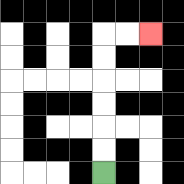{'start': '[4, 7]', 'end': '[6, 1]', 'path_directions': 'U,U,U,U,U,U,R,R', 'path_coordinates': '[[4, 7], [4, 6], [4, 5], [4, 4], [4, 3], [4, 2], [4, 1], [5, 1], [6, 1]]'}